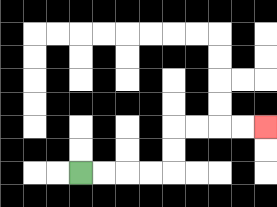{'start': '[3, 7]', 'end': '[11, 5]', 'path_directions': 'R,R,R,R,U,U,R,R,R,R', 'path_coordinates': '[[3, 7], [4, 7], [5, 7], [6, 7], [7, 7], [7, 6], [7, 5], [8, 5], [9, 5], [10, 5], [11, 5]]'}